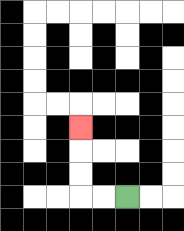{'start': '[5, 8]', 'end': '[3, 5]', 'path_directions': 'L,L,U,U,U', 'path_coordinates': '[[5, 8], [4, 8], [3, 8], [3, 7], [3, 6], [3, 5]]'}